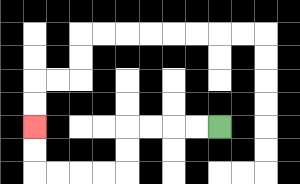{'start': '[9, 5]', 'end': '[1, 5]', 'path_directions': 'L,L,L,L,D,D,L,L,L,L,U,U', 'path_coordinates': '[[9, 5], [8, 5], [7, 5], [6, 5], [5, 5], [5, 6], [5, 7], [4, 7], [3, 7], [2, 7], [1, 7], [1, 6], [1, 5]]'}